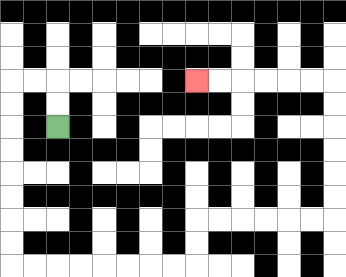{'start': '[2, 5]', 'end': '[8, 3]', 'path_directions': 'U,U,L,L,D,D,D,D,D,D,D,D,R,R,R,R,R,R,R,R,U,U,R,R,R,R,R,R,U,U,U,U,U,U,L,L,L,L,L,L', 'path_coordinates': '[[2, 5], [2, 4], [2, 3], [1, 3], [0, 3], [0, 4], [0, 5], [0, 6], [0, 7], [0, 8], [0, 9], [0, 10], [0, 11], [1, 11], [2, 11], [3, 11], [4, 11], [5, 11], [6, 11], [7, 11], [8, 11], [8, 10], [8, 9], [9, 9], [10, 9], [11, 9], [12, 9], [13, 9], [14, 9], [14, 8], [14, 7], [14, 6], [14, 5], [14, 4], [14, 3], [13, 3], [12, 3], [11, 3], [10, 3], [9, 3], [8, 3]]'}